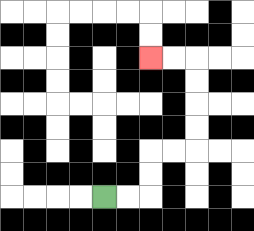{'start': '[4, 8]', 'end': '[6, 2]', 'path_directions': 'R,R,U,U,R,R,U,U,U,U,L,L', 'path_coordinates': '[[4, 8], [5, 8], [6, 8], [6, 7], [6, 6], [7, 6], [8, 6], [8, 5], [8, 4], [8, 3], [8, 2], [7, 2], [6, 2]]'}